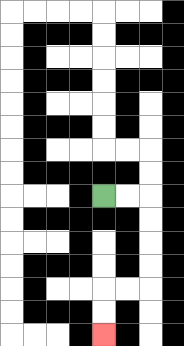{'start': '[4, 8]', 'end': '[4, 14]', 'path_directions': 'R,R,D,D,D,D,L,L,D,D', 'path_coordinates': '[[4, 8], [5, 8], [6, 8], [6, 9], [6, 10], [6, 11], [6, 12], [5, 12], [4, 12], [4, 13], [4, 14]]'}